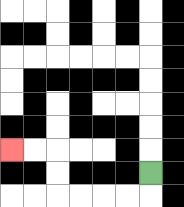{'start': '[6, 7]', 'end': '[0, 6]', 'path_directions': 'D,L,L,L,L,U,U,L,L', 'path_coordinates': '[[6, 7], [6, 8], [5, 8], [4, 8], [3, 8], [2, 8], [2, 7], [2, 6], [1, 6], [0, 6]]'}